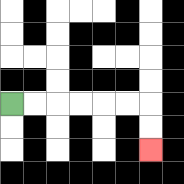{'start': '[0, 4]', 'end': '[6, 6]', 'path_directions': 'R,R,R,R,R,R,D,D', 'path_coordinates': '[[0, 4], [1, 4], [2, 4], [3, 4], [4, 4], [5, 4], [6, 4], [6, 5], [6, 6]]'}